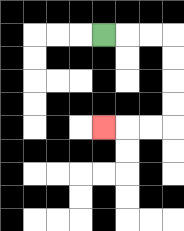{'start': '[4, 1]', 'end': '[4, 5]', 'path_directions': 'R,R,R,D,D,D,D,L,L,L', 'path_coordinates': '[[4, 1], [5, 1], [6, 1], [7, 1], [7, 2], [7, 3], [7, 4], [7, 5], [6, 5], [5, 5], [4, 5]]'}